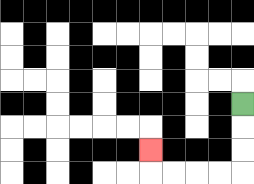{'start': '[10, 4]', 'end': '[6, 6]', 'path_directions': 'D,D,D,L,L,L,L,U', 'path_coordinates': '[[10, 4], [10, 5], [10, 6], [10, 7], [9, 7], [8, 7], [7, 7], [6, 7], [6, 6]]'}